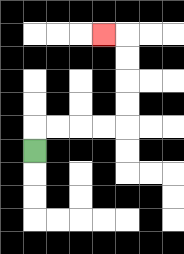{'start': '[1, 6]', 'end': '[4, 1]', 'path_directions': 'U,R,R,R,R,U,U,U,U,L', 'path_coordinates': '[[1, 6], [1, 5], [2, 5], [3, 5], [4, 5], [5, 5], [5, 4], [5, 3], [5, 2], [5, 1], [4, 1]]'}